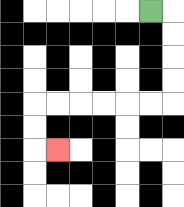{'start': '[6, 0]', 'end': '[2, 6]', 'path_directions': 'R,D,D,D,D,L,L,L,L,L,L,D,D,R', 'path_coordinates': '[[6, 0], [7, 0], [7, 1], [7, 2], [7, 3], [7, 4], [6, 4], [5, 4], [4, 4], [3, 4], [2, 4], [1, 4], [1, 5], [1, 6], [2, 6]]'}